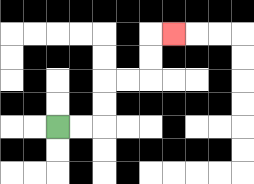{'start': '[2, 5]', 'end': '[7, 1]', 'path_directions': 'R,R,U,U,R,R,U,U,R', 'path_coordinates': '[[2, 5], [3, 5], [4, 5], [4, 4], [4, 3], [5, 3], [6, 3], [6, 2], [6, 1], [7, 1]]'}